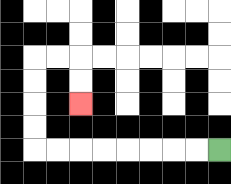{'start': '[9, 6]', 'end': '[3, 4]', 'path_directions': 'L,L,L,L,L,L,L,L,U,U,U,U,R,R,D,D', 'path_coordinates': '[[9, 6], [8, 6], [7, 6], [6, 6], [5, 6], [4, 6], [3, 6], [2, 6], [1, 6], [1, 5], [1, 4], [1, 3], [1, 2], [2, 2], [3, 2], [3, 3], [3, 4]]'}